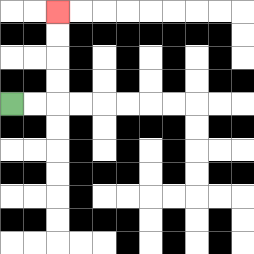{'start': '[0, 4]', 'end': '[2, 0]', 'path_directions': 'R,R,U,U,U,U', 'path_coordinates': '[[0, 4], [1, 4], [2, 4], [2, 3], [2, 2], [2, 1], [2, 0]]'}